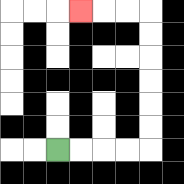{'start': '[2, 6]', 'end': '[3, 0]', 'path_directions': 'R,R,R,R,U,U,U,U,U,U,L,L,L', 'path_coordinates': '[[2, 6], [3, 6], [4, 6], [5, 6], [6, 6], [6, 5], [6, 4], [6, 3], [6, 2], [6, 1], [6, 0], [5, 0], [4, 0], [3, 0]]'}